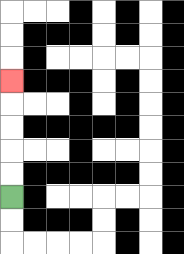{'start': '[0, 8]', 'end': '[0, 3]', 'path_directions': 'U,U,U,U,U', 'path_coordinates': '[[0, 8], [0, 7], [0, 6], [0, 5], [0, 4], [0, 3]]'}